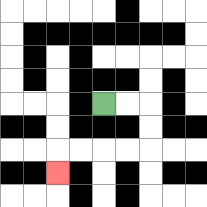{'start': '[4, 4]', 'end': '[2, 7]', 'path_directions': 'R,R,D,D,L,L,L,L,D', 'path_coordinates': '[[4, 4], [5, 4], [6, 4], [6, 5], [6, 6], [5, 6], [4, 6], [3, 6], [2, 6], [2, 7]]'}